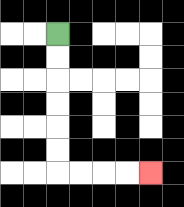{'start': '[2, 1]', 'end': '[6, 7]', 'path_directions': 'D,D,D,D,D,D,R,R,R,R', 'path_coordinates': '[[2, 1], [2, 2], [2, 3], [2, 4], [2, 5], [2, 6], [2, 7], [3, 7], [4, 7], [5, 7], [6, 7]]'}